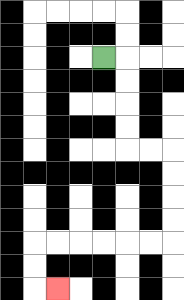{'start': '[4, 2]', 'end': '[2, 12]', 'path_directions': 'R,D,D,D,D,R,R,D,D,D,D,L,L,L,L,L,L,D,D,R', 'path_coordinates': '[[4, 2], [5, 2], [5, 3], [5, 4], [5, 5], [5, 6], [6, 6], [7, 6], [7, 7], [7, 8], [7, 9], [7, 10], [6, 10], [5, 10], [4, 10], [3, 10], [2, 10], [1, 10], [1, 11], [1, 12], [2, 12]]'}